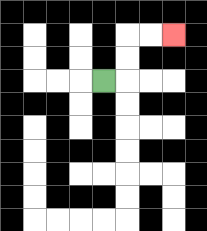{'start': '[4, 3]', 'end': '[7, 1]', 'path_directions': 'R,U,U,R,R', 'path_coordinates': '[[4, 3], [5, 3], [5, 2], [5, 1], [6, 1], [7, 1]]'}